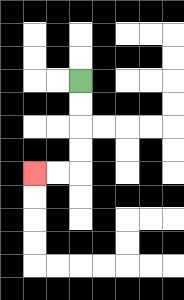{'start': '[3, 3]', 'end': '[1, 7]', 'path_directions': 'D,D,D,D,L,L', 'path_coordinates': '[[3, 3], [3, 4], [3, 5], [3, 6], [3, 7], [2, 7], [1, 7]]'}